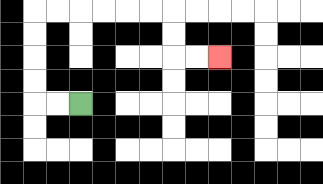{'start': '[3, 4]', 'end': '[9, 2]', 'path_directions': 'L,L,U,U,U,U,R,R,R,R,R,R,D,D,R,R', 'path_coordinates': '[[3, 4], [2, 4], [1, 4], [1, 3], [1, 2], [1, 1], [1, 0], [2, 0], [3, 0], [4, 0], [5, 0], [6, 0], [7, 0], [7, 1], [7, 2], [8, 2], [9, 2]]'}